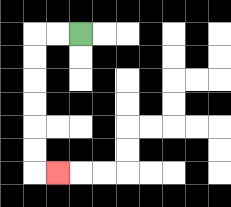{'start': '[3, 1]', 'end': '[2, 7]', 'path_directions': 'L,L,D,D,D,D,D,D,R', 'path_coordinates': '[[3, 1], [2, 1], [1, 1], [1, 2], [1, 3], [1, 4], [1, 5], [1, 6], [1, 7], [2, 7]]'}